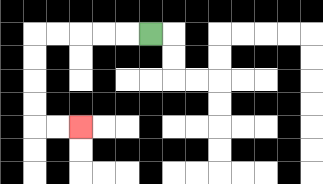{'start': '[6, 1]', 'end': '[3, 5]', 'path_directions': 'L,L,L,L,L,D,D,D,D,R,R', 'path_coordinates': '[[6, 1], [5, 1], [4, 1], [3, 1], [2, 1], [1, 1], [1, 2], [1, 3], [1, 4], [1, 5], [2, 5], [3, 5]]'}